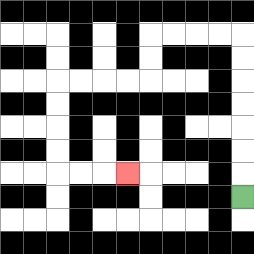{'start': '[10, 8]', 'end': '[5, 7]', 'path_directions': 'U,U,U,U,U,U,U,L,L,L,L,D,D,L,L,L,L,D,D,D,D,R,R,R', 'path_coordinates': '[[10, 8], [10, 7], [10, 6], [10, 5], [10, 4], [10, 3], [10, 2], [10, 1], [9, 1], [8, 1], [7, 1], [6, 1], [6, 2], [6, 3], [5, 3], [4, 3], [3, 3], [2, 3], [2, 4], [2, 5], [2, 6], [2, 7], [3, 7], [4, 7], [5, 7]]'}